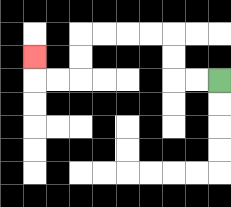{'start': '[9, 3]', 'end': '[1, 2]', 'path_directions': 'L,L,U,U,L,L,L,L,D,D,L,L,U', 'path_coordinates': '[[9, 3], [8, 3], [7, 3], [7, 2], [7, 1], [6, 1], [5, 1], [4, 1], [3, 1], [3, 2], [3, 3], [2, 3], [1, 3], [1, 2]]'}